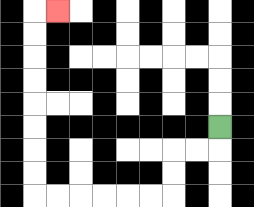{'start': '[9, 5]', 'end': '[2, 0]', 'path_directions': 'D,L,L,D,D,L,L,L,L,L,L,U,U,U,U,U,U,U,U,R', 'path_coordinates': '[[9, 5], [9, 6], [8, 6], [7, 6], [7, 7], [7, 8], [6, 8], [5, 8], [4, 8], [3, 8], [2, 8], [1, 8], [1, 7], [1, 6], [1, 5], [1, 4], [1, 3], [1, 2], [1, 1], [1, 0], [2, 0]]'}